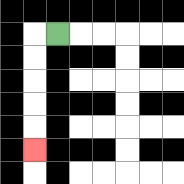{'start': '[2, 1]', 'end': '[1, 6]', 'path_directions': 'L,D,D,D,D,D', 'path_coordinates': '[[2, 1], [1, 1], [1, 2], [1, 3], [1, 4], [1, 5], [1, 6]]'}